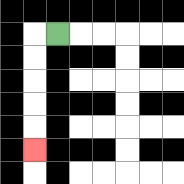{'start': '[2, 1]', 'end': '[1, 6]', 'path_directions': 'L,D,D,D,D,D', 'path_coordinates': '[[2, 1], [1, 1], [1, 2], [1, 3], [1, 4], [1, 5], [1, 6]]'}